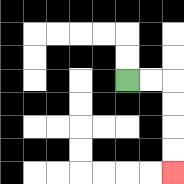{'start': '[5, 3]', 'end': '[7, 7]', 'path_directions': 'R,R,D,D,D,D', 'path_coordinates': '[[5, 3], [6, 3], [7, 3], [7, 4], [7, 5], [7, 6], [7, 7]]'}